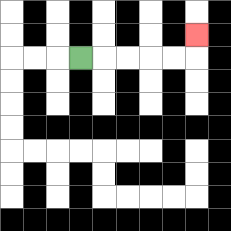{'start': '[3, 2]', 'end': '[8, 1]', 'path_directions': 'R,R,R,R,R,U', 'path_coordinates': '[[3, 2], [4, 2], [5, 2], [6, 2], [7, 2], [8, 2], [8, 1]]'}